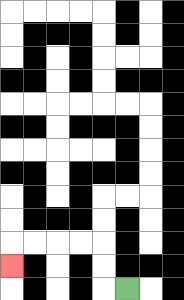{'start': '[5, 12]', 'end': '[0, 11]', 'path_directions': 'L,U,U,L,L,L,L,D', 'path_coordinates': '[[5, 12], [4, 12], [4, 11], [4, 10], [3, 10], [2, 10], [1, 10], [0, 10], [0, 11]]'}